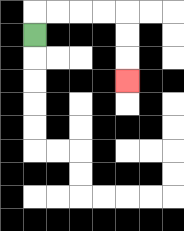{'start': '[1, 1]', 'end': '[5, 3]', 'path_directions': 'U,R,R,R,R,D,D,D', 'path_coordinates': '[[1, 1], [1, 0], [2, 0], [3, 0], [4, 0], [5, 0], [5, 1], [5, 2], [5, 3]]'}